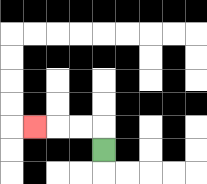{'start': '[4, 6]', 'end': '[1, 5]', 'path_directions': 'U,L,L,L', 'path_coordinates': '[[4, 6], [4, 5], [3, 5], [2, 5], [1, 5]]'}